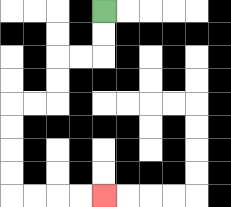{'start': '[4, 0]', 'end': '[4, 8]', 'path_directions': 'D,D,L,L,D,D,L,L,D,D,D,D,R,R,R,R', 'path_coordinates': '[[4, 0], [4, 1], [4, 2], [3, 2], [2, 2], [2, 3], [2, 4], [1, 4], [0, 4], [0, 5], [0, 6], [0, 7], [0, 8], [1, 8], [2, 8], [3, 8], [4, 8]]'}